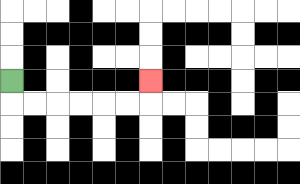{'start': '[0, 3]', 'end': '[6, 3]', 'path_directions': 'D,R,R,R,R,R,R,U', 'path_coordinates': '[[0, 3], [0, 4], [1, 4], [2, 4], [3, 4], [4, 4], [5, 4], [6, 4], [6, 3]]'}